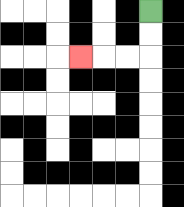{'start': '[6, 0]', 'end': '[3, 2]', 'path_directions': 'D,D,L,L,L', 'path_coordinates': '[[6, 0], [6, 1], [6, 2], [5, 2], [4, 2], [3, 2]]'}